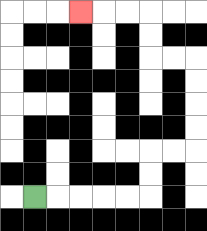{'start': '[1, 8]', 'end': '[3, 0]', 'path_directions': 'R,R,R,R,R,U,U,R,R,U,U,U,U,L,L,U,U,L,L,L', 'path_coordinates': '[[1, 8], [2, 8], [3, 8], [4, 8], [5, 8], [6, 8], [6, 7], [6, 6], [7, 6], [8, 6], [8, 5], [8, 4], [8, 3], [8, 2], [7, 2], [6, 2], [6, 1], [6, 0], [5, 0], [4, 0], [3, 0]]'}